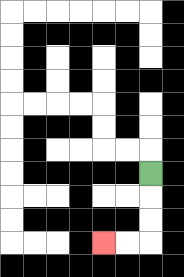{'start': '[6, 7]', 'end': '[4, 10]', 'path_directions': 'D,D,D,L,L', 'path_coordinates': '[[6, 7], [6, 8], [6, 9], [6, 10], [5, 10], [4, 10]]'}